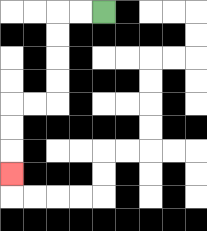{'start': '[4, 0]', 'end': '[0, 7]', 'path_directions': 'L,L,D,D,D,D,L,L,D,D,D', 'path_coordinates': '[[4, 0], [3, 0], [2, 0], [2, 1], [2, 2], [2, 3], [2, 4], [1, 4], [0, 4], [0, 5], [0, 6], [0, 7]]'}